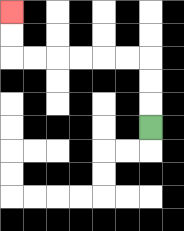{'start': '[6, 5]', 'end': '[0, 0]', 'path_directions': 'U,U,U,L,L,L,L,L,L,U,U', 'path_coordinates': '[[6, 5], [6, 4], [6, 3], [6, 2], [5, 2], [4, 2], [3, 2], [2, 2], [1, 2], [0, 2], [0, 1], [0, 0]]'}